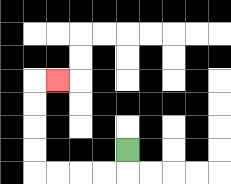{'start': '[5, 6]', 'end': '[2, 3]', 'path_directions': 'D,L,L,L,L,U,U,U,U,R', 'path_coordinates': '[[5, 6], [5, 7], [4, 7], [3, 7], [2, 7], [1, 7], [1, 6], [1, 5], [1, 4], [1, 3], [2, 3]]'}